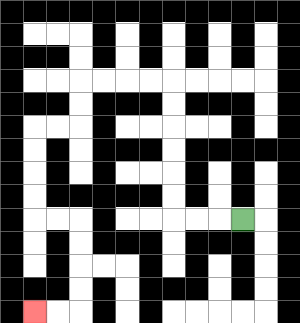{'start': '[10, 9]', 'end': '[1, 13]', 'path_directions': 'L,L,L,U,U,U,U,U,U,L,L,L,L,D,D,L,L,D,D,D,D,R,R,D,D,D,D,L,L', 'path_coordinates': '[[10, 9], [9, 9], [8, 9], [7, 9], [7, 8], [7, 7], [7, 6], [7, 5], [7, 4], [7, 3], [6, 3], [5, 3], [4, 3], [3, 3], [3, 4], [3, 5], [2, 5], [1, 5], [1, 6], [1, 7], [1, 8], [1, 9], [2, 9], [3, 9], [3, 10], [3, 11], [3, 12], [3, 13], [2, 13], [1, 13]]'}